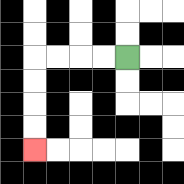{'start': '[5, 2]', 'end': '[1, 6]', 'path_directions': 'L,L,L,L,D,D,D,D', 'path_coordinates': '[[5, 2], [4, 2], [3, 2], [2, 2], [1, 2], [1, 3], [1, 4], [1, 5], [1, 6]]'}